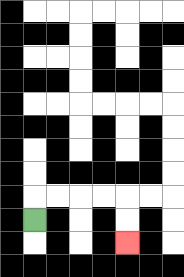{'start': '[1, 9]', 'end': '[5, 10]', 'path_directions': 'U,R,R,R,R,D,D', 'path_coordinates': '[[1, 9], [1, 8], [2, 8], [3, 8], [4, 8], [5, 8], [5, 9], [5, 10]]'}